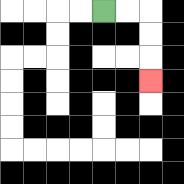{'start': '[4, 0]', 'end': '[6, 3]', 'path_directions': 'R,R,D,D,D', 'path_coordinates': '[[4, 0], [5, 0], [6, 0], [6, 1], [6, 2], [6, 3]]'}